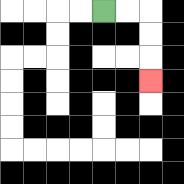{'start': '[4, 0]', 'end': '[6, 3]', 'path_directions': 'R,R,D,D,D', 'path_coordinates': '[[4, 0], [5, 0], [6, 0], [6, 1], [6, 2], [6, 3]]'}